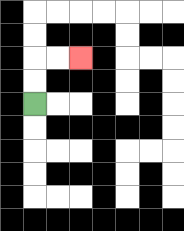{'start': '[1, 4]', 'end': '[3, 2]', 'path_directions': 'U,U,R,R', 'path_coordinates': '[[1, 4], [1, 3], [1, 2], [2, 2], [3, 2]]'}